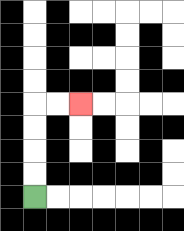{'start': '[1, 8]', 'end': '[3, 4]', 'path_directions': 'U,U,U,U,R,R', 'path_coordinates': '[[1, 8], [1, 7], [1, 6], [1, 5], [1, 4], [2, 4], [3, 4]]'}